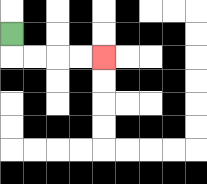{'start': '[0, 1]', 'end': '[4, 2]', 'path_directions': 'D,R,R,R,R', 'path_coordinates': '[[0, 1], [0, 2], [1, 2], [2, 2], [3, 2], [4, 2]]'}